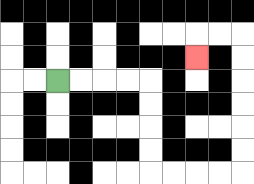{'start': '[2, 3]', 'end': '[8, 2]', 'path_directions': 'R,R,R,R,D,D,D,D,R,R,R,R,U,U,U,U,U,U,L,L,D', 'path_coordinates': '[[2, 3], [3, 3], [4, 3], [5, 3], [6, 3], [6, 4], [6, 5], [6, 6], [6, 7], [7, 7], [8, 7], [9, 7], [10, 7], [10, 6], [10, 5], [10, 4], [10, 3], [10, 2], [10, 1], [9, 1], [8, 1], [8, 2]]'}